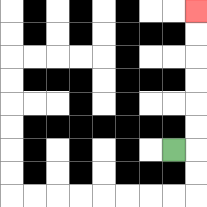{'start': '[7, 6]', 'end': '[8, 0]', 'path_directions': 'R,U,U,U,U,U,U', 'path_coordinates': '[[7, 6], [8, 6], [8, 5], [8, 4], [8, 3], [8, 2], [8, 1], [8, 0]]'}